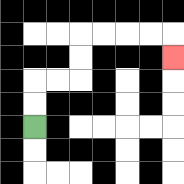{'start': '[1, 5]', 'end': '[7, 2]', 'path_directions': 'U,U,R,R,U,U,R,R,R,R,D', 'path_coordinates': '[[1, 5], [1, 4], [1, 3], [2, 3], [3, 3], [3, 2], [3, 1], [4, 1], [5, 1], [6, 1], [7, 1], [7, 2]]'}